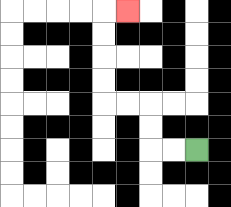{'start': '[8, 6]', 'end': '[5, 0]', 'path_directions': 'L,L,U,U,L,L,U,U,U,U,R', 'path_coordinates': '[[8, 6], [7, 6], [6, 6], [6, 5], [6, 4], [5, 4], [4, 4], [4, 3], [4, 2], [4, 1], [4, 0], [5, 0]]'}